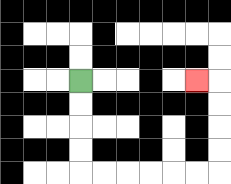{'start': '[3, 3]', 'end': '[8, 3]', 'path_directions': 'D,D,D,D,R,R,R,R,R,R,U,U,U,U,L', 'path_coordinates': '[[3, 3], [3, 4], [3, 5], [3, 6], [3, 7], [4, 7], [5, 7], [6, 7], [7, 7], [8, 7], [9, 7], [9, 6], [9, 5], [9, 4], [9, 3], [8, 3]]'}